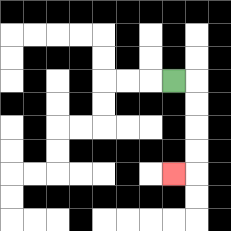{'start': '[7, 3]', 'end': '[7, 7]', 'path_directions': 'R,D,D,D,D,L', 'path_coordinates': '[[7, 3], [8, 3], [8, 4], [8, 5], [8, 6], [8, 7], [7, 7]]'}